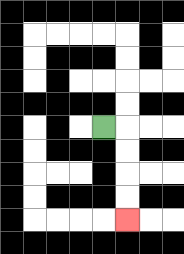{'start': '[4, 5]', 'end': '[5, 9]', 'path_directions': 'R,D,D,D,D', 'path_coordinates': '[[4, 5], [5, 5], [5, 6], [5, 7], [5, 8], [5, 9]]'}